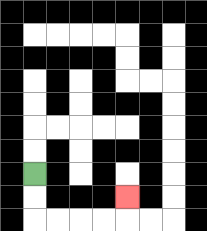{'start': '[1, 7]', 'end': '[5, 8]', 'path_directions': 'D,D,R,R,R,R,U', 'path_coordinates': '[[1, 7], [1, 8], [1, 9], [2, 9], [3, 9], [4, 9], [5, 9], [5, 8]]'}